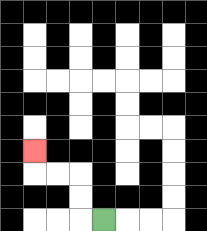{'start': '[4, 9]', 'end': '[1, 6]', 'path_directions': 'L,U,U,L,L,U', 'path_coordinates': '[[4, 9], [3, 9], [3, 8], [3, 7], [2, 7], [1, 7], [1, 6]]'}